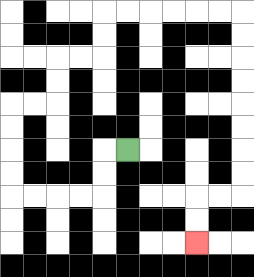{'start': '[5, 6]', 'end': '[8, 10]', 'path_directions': 'L,D,D,L,L,L,L,U,U,U,U,R,R,U,U,R,R,U,U,R,R,R,R,R,R,D,D,D,D,D,D,D,D,L,L,D,D', 'path_coordinates': '[[5, 6], [4, 6], [4, 7], [4, 8], [3, 8], [2, 8], [1, 8], [0, 8], [0, 7], [0, 6], [0, 5], [0, 4], [1, 4], [2, 4], [2, 3], [2, 2], [3, 2], [4, 2], [4, 1], [4, 0], [5, 0], [6, 0], [7, 0], [8, 0], [9, 0], [10, 0], [10, 1], [10, 2], [10, 3], [10, 4], [10, 5], [10, 6], [10, 7], [10, 8], [9, 8], [8, 8], [8, 9], [8, 10]]'}